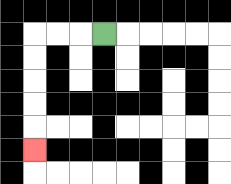{'start': '[4, 1]', 'end': '[1, 6]', 'path_directions': 'L,L,L,D,D,D,D,D', 'path_coordinates': '[[4, 1], [3, 1], [2, 1], [1, 1], [1, 2], [1, 3], [1, 4], [1, 5], [1, 6]]'}